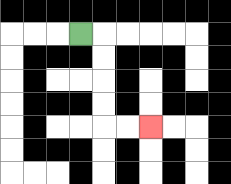{'start': '[3, 1]', 'end': '[6, 5]', 'path_directions': 'R,D,D,D,D,R,R', 'path_coordinates': '[[3, 1], [4, 1], [4, 2], [4, 3], [4, 4], [4, 5], [5, 5], [6, 5]]'}